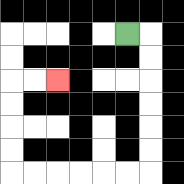{'start': '[5, 1]', 'end': '[2, 3]', 'path_directions': 'R,D,D,D,D,D,D,L,L,L,L,L,L,U,U,U,U,R,R', 'path_coordinates': '[[5, 1], [6, 1], [6, 2], [6, 3], [6, 4], [6, 5], [6, 6], [6, 7], [5, 7], [4, 7], [3, 7], [2, 7], [1, 7], [0, 7], [0, 6], [0, 5], [0, 4], [0, 3], [1, 3], [2, 3]]'}